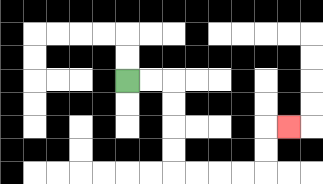{'start': '[5, 3]', 'end': '[12, 5]', 'path_directions': 'R,R,D,D,D,D,R,R,R,R,U,U,R', 'path_coordinates': '[[5, 3], [6, 3], [7, 3], [7, 4], [7, 5], [7, 6], [7, 7], [8, 7], [9, 7], [10, 7], [11, 7], [11, 6], [11, 5], [12, 5]]'}